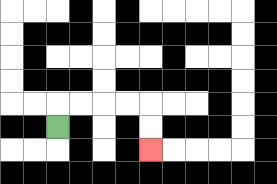{'start': '[2, 5]', 'end': '[6, 6]', 'path_directions': 'U,R,R,R,R,D,D', 'path_coordinates': '[[2, 5], [2, 4], [3, 4], [4, 4], [5, 4], [6, 4], [6, 5], [6, 6]]'}